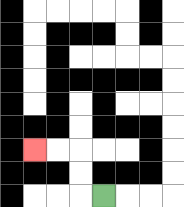{'start': '[4, 8]', 'end': '[1, 6]', 'path_directions': 'L,U,U,L,L', 'path_coordinates': '[[4, 8], [3, 8], [3, 7], [3, 6], [2, 6], [1, 6]]'}